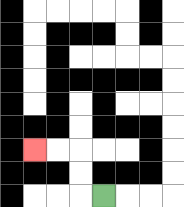{'start': '[4, 8]', 'end': '[1, 6]', 'path_directions': 'L,U,U,L,L', 'path_coordinates': '[[4, 8], [3, 8], [3, 7], [3, 6], [2, 6], [1, 6]]'}